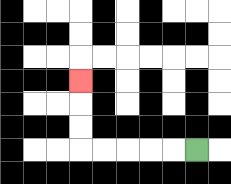{'start': '[8, 6]', 'end': '[3, 3]', 'path_directions': 'L,L,L,L,L,U,U,U', 'path_coordinates': '[[8, 6], [7, 6], [6, 6], [5, 6], [4, 6], [3, 6], [3, 5], [3, 4], [3, 3]]'}